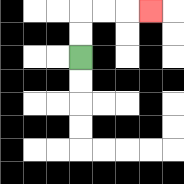{'start': '[3, 2]', 'end': '[6, 0]', 'path_directions': 'U,U,R,R,R', 'path_coordinates': '[[3, 2], [3, 1], [3, 0], [4, 0], [5, 0], [6, 0]]'}